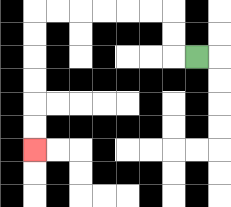{'start': '[8, 2]', 'end': '[1, 6]', 'path_directions': 'L,U,U,L,L,L,L,L,L,D,D,D,D,D,D', 'path_coordinates': '[[8, 2], [7, 2], [7, 1], [7, 0], [6, 0], [5, 0], [4, 0], [3, 0], [2, 0], [1, 0], [1, 1], [1, 2], [1, 3], [1, 4], [1, 5], [1, 6]]'}